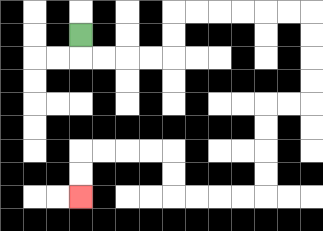{'start': '[3, 1]', 'end': '[3, 8]', 'path_directions': 'D,R,R,R,R,U,U,R,R,R,R,R,R,D,D,D,D,L,L,D,D,D,D,L,L,L,L,U,U,L,L,L,L,D,D', 'path_coordinates': '[[3, 1], [3, 2], [4, 2], [5, 2], [6, 2], [7, 2], [7, 1], [7, 0], [8, 0], [9, 0], [10, 0], [11, 0], [12, 0], [13, 0], [13, 1], [13, 2], [13, 3], [13, 4], [12, 4], [11, 4], [11, 5], [11, 6], [11, 7], [11, 8], [10, 8], [9, 8], [8, 8], [7, 8], [7, 7], [7, 6], [6, 6], [5, 6], [4, 6], [3, 6], [3, 7], [3, 8]]'}